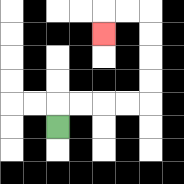{'start': '[2, 5]', 'end': '[4, 1]', 'path_directions': 'U,R,R,R,R,U,U,U,U,L,L,D', 'path_coordinates': '[[2, 5], [2, 4], [3, 4], [4, 4], [5, 4], [6, 4], [6, 3], [6, 2], [6, 1], [6, 0], [5, 0], [4, 0], [4, 1]]'}